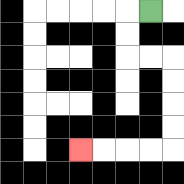{'start': '[6, 0]', 'end': '[3, 6]', 'path_directions': 'L,D,D,R,R,D,D,D,D,L,L,L,L', 'path_coordinates': '[[6, 0], [5, 0], [5, 1], [5, 2], [6, 2], [7, 2], [7, 3], [7, 4], [7, 5], [7, 6], [6, 6], [5, 6], [4, 6], [3, 6]]'}